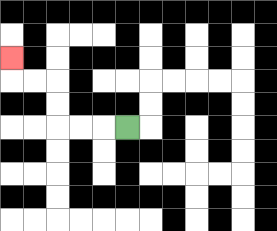{'start': '[5, 5]', 'end': '[0, 2]', 'path_directions': 'L,L,L,U,U,L,L,U', 'path_coordinates': '[[5, 5], [4, 5], [3, 5], [2, 5], [2, 4], [2, 3], [1, 3], [0, 3], [0, 2]]'}